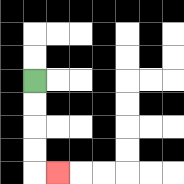{'start': '[1, 3]', 'end': '[2, 7]', 'path_directions': 'D,D,D,D,R', 'path_coordinates': '[[1, 3], [1, 4], [1, 5], [1, 6], [1, 7], [2, 7]]'}